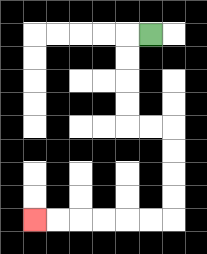{'start': '[6, 1]', 'end': '[1, 9]', 'path_directions': 'L,D,D,D,D,R,R,D,D,D,D,L,L,L,L,L,L', 'path_coordinates': '[[6, 1], [5, 1], [5, 2], [5, 3], [5, 4], [5, 5], [6, 5], [7, 5], [7, 6], [7, 7], [7, 8], [7, 9], [6, 9], [5, 9], [4, 9], [3, 9], [2, 9], [1, 9]]'}